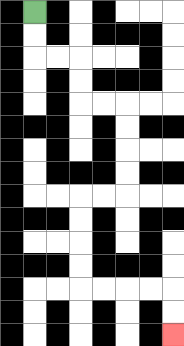{'start': '[1, 0]', 'end': '[7, 14]', 'path_directions': 'D,D,R,R,D,D,R,R,D,D,D,D,L,L,D,D,D,D,R,R,R,R,D,D', 'path_coordinates': '[[1, 0], [1, 1], [1, 2], [2, 2], [3, 2], [3, 3], [3, 4], [4, 4], [5, 4], [5, 5], [5, 6], [5, 7], [5, 8], [4, 8], [3, 8], [3, 9], [3, 10], [3, 11], [3, 12], [4, 12], [5, 12], [6, 12], [7, 12], [7, 13], [7, 14]]'}